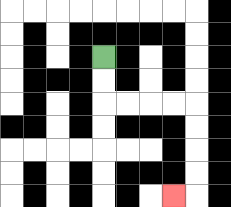{'start': '[4, 2]', 'end': '[7, 8]', 'path_directions': 'D,D,R,R,R,R,D,D,D,D,L', 'path_coordinates': '[[4, 2], [4, 3], [4, 4], [5, 4], [6, 4], [7, 4], [8, 4], [8, 5], [8, 6], [8, 7], [8, 8], [7, 8]]'}